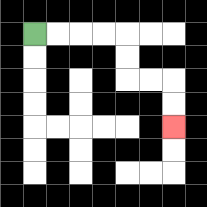{'start': '[1, 1]', 'end': '[7, 5]', 'path_directions': 'R,R,R,R,D,D,R,R,D,D', 'path_coordinates': '[[1, 1], [2, 1], [3, 1], [4, 1], [5, 1], [5, 2], [5, 3], [6, 3], [7, 3], [7, 4], [7, 5]]'}